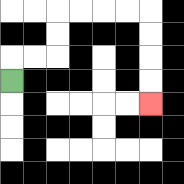{'start': '[0, 3]', 'end': '[6, 4]', 'path_directions': 'U,R,R,U,U,R,R,R,R,D,D,D,D', 'path_coordinates': '[[0, 3], [0, 2], [1, 2], [2, 2], [2, 1], [2, 0], [3, 0], [4, 0], [5, 0], [6, 0], [6, 1], [6, 2], [6, 3], [6, 4]]'}